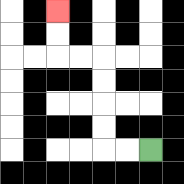{'start': '[6, 6]', 'end': '[2, 0]', 'path_directions': 'L,L,U,U,U,U,L,L,U,U', 'path_coordinates': '[[6, 6], [5, 6], [4, 6], [4, 5], [4, 4], [4, 3], [4, 2], [3, 2], [2, 2], [2, 1], [2, 0]]'}